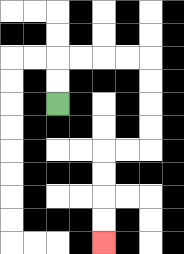{'start': '[2, 4]', 'end': '[4, 10]', 'path_directions': 'U,U,R,R,R,R,D,D,D,D,L,L,D,D,D,D', 'path_coordinates': '[[2, 4], [2, 3], [2, 2], [3, 2], [4, 2], [5, 2], [6, 2], [6, 3], [6, 4], [6, 5], [6, 6], [5, 6], [4, 6], [4, 7], [4, 8], [4, 9], [4, 10]]'}